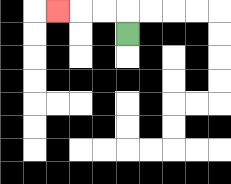{'start': '[5, 1]', 'end': '[2, 0]', 'path_directions': 'U,L,L,L', 'path_coordinates': '[[5, 1], [5, 0], [4, 0], [3, 0], [2, 0]]'}